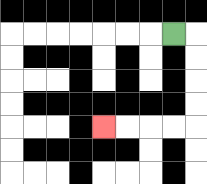{'start': '[7, 1]', 'end': '[4, 5]', 'path_directions': 'R,D,D,D,D,L,L,L,L', 'path_coordinates': '[[7, 1], [8, 1], [8, 2], [8, 3], [8, 4], [8, 5], [7, 5], [6, 5], [5, 5], [4, 5]]'}